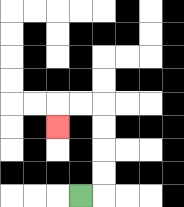{'start': '[3, 8]', 'end': '[2, 5]', 'path_directions': 'R,U,U,U,U,L,L,D', 'path_coordinates': '[[3, 8], [4, 8], [4, 7], [4, 6], [4, 5], [4, 4], [3, 4], [2, 4], [2, 5]]'}